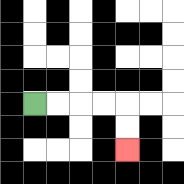{'start': '[1, 4]', 'end': '[5, 6]', 'path_directions': 'R,R,R,R,D,D', 'path_coordinates': '[[1, 4], [2, 4], [3, 4], [4, 4], [5, 4], [5, 5], [5, 6]]'}